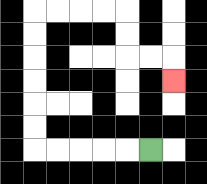{'start': '[6, 6]', 'end': '[7, 3]', 'path_directions': 'L,L,L,L,L,U,U,U,U,U,U,R,R,R,R,D,D,R,R,D', 'path_coordinates': '[[6, 6], [5, 6], [4, 6], [3, 6], [2, 6], [1, 6], [1, 5], [1, 4], [1, 3], [1, 2], [1, 1], [1, 0], [2, 0], [3, 0], [4, 0], [5, 0], [5, 1], [5, 2], [6, 2], [7, 2], [7, 3]]'}